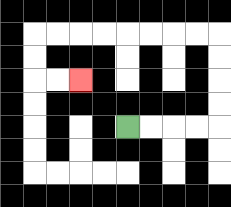{'start': '[5, 5]', 'end': '[3, 3]', 'path_directions': 'R,R,R,R,U,U,U,U,L,L,L,L,L,L,L,L,D,D,R,R', 'path_coordinates': '[[5, 5], [6, 5], [7, 5], [8, 5], [9, 5], [9, 4], [9, 3], [9, 2], [9, 1], [8, 1], [7, 1], [6, 1], [5, 1], [4, 1], [3, 1], [2, 1], [1, 1], [1, 2], [1, 3], [2, 3], [3, 3]]'}